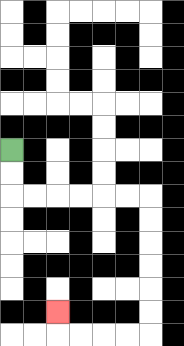{'start': '[0, 6]', 'end': '[2, 13]', 'path_directions': 'D,D,R,R,R,R,R,R,D,D,D,D,D,D,L,L,L,L,U', 'path_coordinates': '[[0, 6], [0, 7], [0, 8], [1, 8], [2, 8], [3, 8], [4, 8], [5, 8], [6, 8], [6, 9], [6, 10], [6, 11], [6, 12], [6, 13], [6, 14], [5, 14], [4, 14], [3, 14], [2, 14], [2, 13]]'}